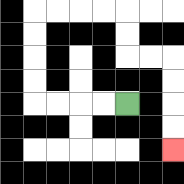{'start': '[5, 4]', 'end': '[7, 6]', 'path_directions': 'L,L,L,L,U,U,U,U,R,R,R,R,D,D,R,R,D,D,D,D', 'path_coordinates': '[[5, 4], [4, 4], [3, 4], [2, 4], [1, 4], [1, 3], [1, 2], [1, 1], [1, 0], [2, 0], [3, 0], [4, 0], [5, 0], [5, 1], [5, 2], [6, 2], [7, 2], [7, 3], [7, 4], [7, 5], [7, 6]]'}